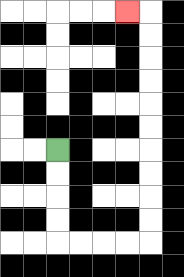{'start': '[2, 6]', 'end': '[5, 0]', 'path_directions': 'D,D,D,D,R,R,R,R,U,U,U,U,U,U,U,U,U,U,L', 'path_coordinates': '[[2, 6], [2, 7], [2, 8], [2, 9], [2, 10], [3, 10], [4, 10], [5, 10], [6, 10], [6, 9], [6, 8], [6, 7], [6, 6], [6, 5], [6, 4], [6, 3], [6, 2], [6, 1], [6, 0], [5, 0]]'}